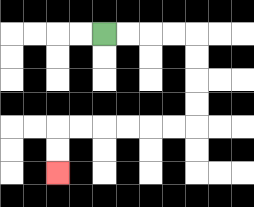{'start': '[4, 1]', 'end': '[2, 7]', 'path_directions': 'R,R,R,R,D,D,D,D,L,L,L,L,L,L,D,D', 'path_coordinates': '[[4, 1], [5, 1], [6, 1], [7, 1], [8, 1], [8, 2], [8, 3], [8, 4], [8, 5], [7, 5], [6, 5], [5, 5], [4, 5], [3, 5], [2, 5], [2, 6], [2, 7]]'}